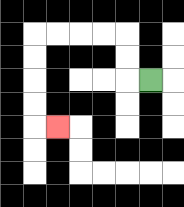{'start': '[6, 3]', 'end': '[2, 5]', 'path_directions': 'L,U,U,L,L,L,L,D,D,D,D,R', 'path_coordinates': '[[6, 3], [5, 3], [5, 2], [5, 1], [4, 1], [3, 1], [2, 1], [1, 1], [1, 2], [1, 3], [1, 4], [1, 5], [2, 5]]'}